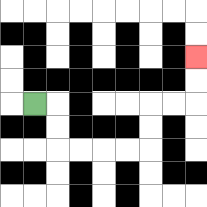{'start': '[1, 4]', 'end': '[8, 2]', 'path_directions': 'R,D,D,R,R,R,R,U,U,R,R,U,U', 'path_coordinates': '[[1, 4], [2, 4], [2, 5], [2, 6], [3, 6], [4, 6], [5, 6], [6, 6], [6, 5], [6, 4], [7, 4], [8, 4], [8, 3], [8, 2]]'}